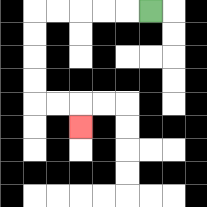{'start': '[6, 0]', 'end': '[3, 5]', 'path_directions': 'L,L,L,L,L,D,D,D,D,R,R,D', 'path_coordinates': '[[6, 0], [5, 0], [4, 0], [3, 0], [2, 0], [1, 0], [1, 1], [1, 2], [1, 3], [1, 4], [2, 4], [3, 4], [3, 5]]'}